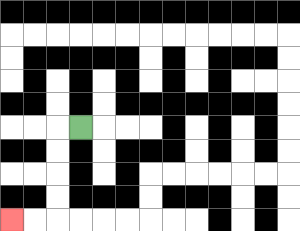{'start': '[3, 5]', 'end': '[0, 9]', 'path_directions': 'L,D,D,D,D,L,L', 'path_coordinates': '[[3, 5], [2, 5], [2, 6], [2, 7], [2, 8], [2, 9], [1, 9], [0, 9]]'}